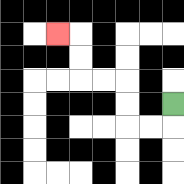{'start': '[7, 4]', 'end': '[2, 1]', 'path_directions': 'D,L,L,U,U,L,L,U,U,L', 'path_coordinates': '[[7, 4], [7, 5], [6, 5], [5, 5], [5, 4], [5, 3], [4, 3], [3, 3], [3, 2], [3, 1], [2, 1]]'}